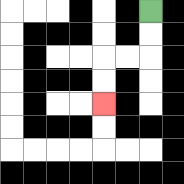{'start': '[6, 0]', 'end': '[4, 4]', 'path_directions': 'D,D,L,L,D,D', 'path_coordinates': '[[6, 0], [6, 1], [6, 2], [5, 2], [4, 2], [4, 3], [4, 4]]'}